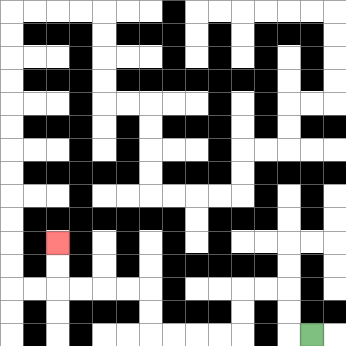{'start': '[13, 14]', 'end': '[2, 10]', 'path_directions': 'L,U,U,L,L,D,D,L,L,L,L,U,U,L,L,L,L,U,U', 'path_coordinates': '[[13, 14], [12, 14], [12, 13], [12, 12], [11, 12], [10, 12], [10, 13], [10, 14], [9, 14], [8, 14], [7, 14], [6, 14], [6, 13], [6, 12], [5, 12], [4, 12], [3, 12], [2, 12], [2, 11], [2, 10]]'}